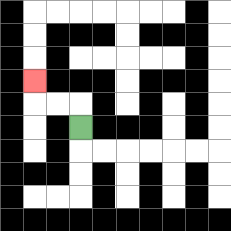{'start': '[3, 5]', 'end': '[1, 3]', 'path_directions': 'U,L,L,U', 'path_coordinates': '[[3, 5], [3, 4], [2, 4], [1, 4], [1, 3]]'}